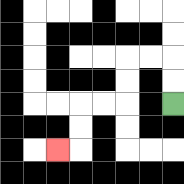{'start': '[7, 4]', 'end': '[2, 6]', 'path_directions': 'U,U,L,L,D,D,L,L,D,D,L', 'path_coordinates': '[[7, 4], [7, 3], [7, 2], [6, 2], [5, 2], [5, 3], [5, 4], [4, 4], [3, 4], [3, 5], [3, 6], [2, 6]]'}